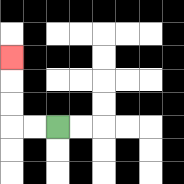{'start': '[2, 5]', 'end': '[0, 2]', 'path_directions': 'L,L,U,U,U', 'path_coordinates': '[[2, 5], [1, 5], [0, 5], [0, 4], [0, 3], [0, 2]]'}